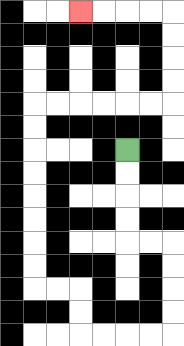{'start': '[5, 6]', 'end': '[3, 0]', 'path_directions': 'D,D,D,D,R,R,D,D,D,D,L,L,L,L,U,U,L,L,U,U,U,U,U,U,U,U,R,R,R,R,R,R,U,U,U,U,L,L,L,L', 'path_coordinates': '[[5, 6], [5, 7], [5, 8], [5, 9], [5, 10], [6, 10], [7, 10], [7, 11], [7, 12], [7, 13], [7, 14], [6, 14], [5, 14], [4, 14], [3, 14], [3, 13], [3, 12], [2, 12], [1, 12], [1, 11], [1, 10], [1, 9], [1, 8], [1, 7], [1, 6], [1, 5], [1, 4], [2, 4], [3, 4], [4, 4], [5, 4], [6, 4], [7, 4], [7, 3], [7, 2], [7, 1], [7, 0], [6, 0], [5, 0], [4, 0], [3, 0]]'}